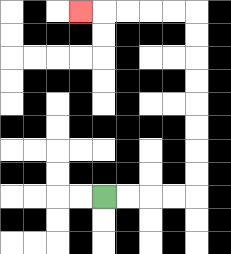{'start': '[4, 8]', 'end': '[3, 0]', 'path_directions': 'R,R,R,R,U,U,U,U,U,U,U,U,L,L,L,L,L', 'path_coordinates': '[[4, 8], [5, 8], [6, 8], [7, 8], [8, 8], [8, 7], [8, 6], [8, 5], [8, 4], [8, 3], [8, 2], [8, 1], [8, 0], [7, 0], [6, 0], [5, 0], [4, 0], [3, 0]]'}